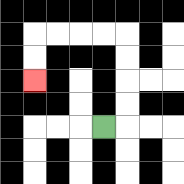{'start': '[4, 5]', 'end': '[1, 3]', 'path_directions': 'R,U,U,U,U,L,L,L,L,D,D', 'path_coordinates': '[[4, 5], [5, 5], [5, 4], [5, 3], [5, 2], [5, 1], [4, 1], [3, 1], [2, 1], [1, 1], [1, 2], [1, 3]]'}